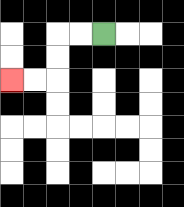{'start': '[4, 1]', 'end': '[0, 3]', 'path_directions': 'L,L,D,D,L,L', 'path_coordinates': '[[4, 1], [3, 1], [2, 1], [2, 2], [2, 3], [1, 3], [0, 3]]'}